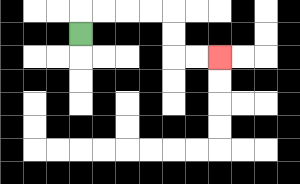{'start': '[3, 1]', 'end': '[9, 2]', 'path_directions': 'U,R,R,R,R,D,D,R,R', 'path_coordinates': '[[3, 1], [3, 0], [4, 0], [5, 0], [6, 0], [7, 0], [7, 1], [7, 2], [8, 2], [9, 2]]'}